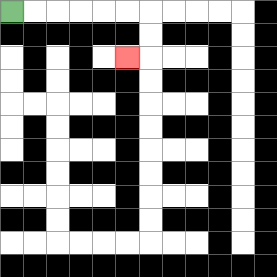{'start': '[0, 0]', 'end': '[5, 2]', 'path_directions': 'R,R,R,R,R,R,D,D,L', 'path_coordinates': '[[0, 0], [1, 0], [2, 0], [3, 0], [4, 0], [5, 0], [6, 0], [6, 1], [6, 2], [5, 2]]'}